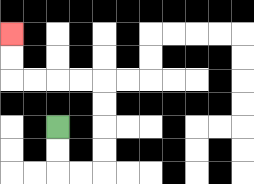{'start': '[2, 5]', 'end': '[0, 1]', 'path_directions': 'D,D,R,R,U,U,U,U,L,L,L,L,U,U', 'path_coordinates': '[[2, 5], [2, 6], [2, 7], [3, 7], [4, 7], [4, 6], [4, 5], [4, 4], [4, 3], [3, 3], [2, 3], [1, 3], [0, 3], [0, 2], [0, 1]]'}